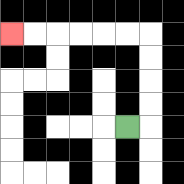{'start': '[5, 5]', 'end': '[0, 1]', 'path_directions': 'R,U,U,U,U,L,L,L,L,L,L', 'path_coordinates': '[[5, 5], [6, 5], [6, 4], [6, 3], [6, 2], [6, 1], [5, 1], [4, 1], [3, 1], [2, 1], [1, 1], [0, 1]]'}